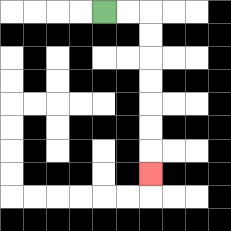{'start': '[4, 0]', 'end': '[6, 7]', 'path_directions': 'R,R,D,D,D,D,D,D,D', 'path_coordinates': '[[4, 0], [5, 0], [6, 0], [6, 1], [6, 2], [6, 3], [6, 4], [6, 5], [6, 6], [6, 7]]'}